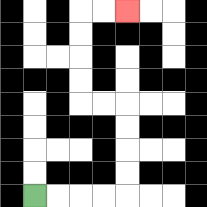{'start': '[1, 8]', 'end': '[5, 0]', 'path_directions': 'R,R,R,R,U,U,U,U,L,L,U,U,U,U,R,R', 'path_coordinates': '[[1, 8], [2, 8], [3, 8], [4, 8], [5, 8], [5, 7], [5, 6], [5, 5], [5, 4], [4, 4], [3, 4], [3, 3], [3, 2], [3, 1], [3, 0], [4, 0], [5, 0]]'}